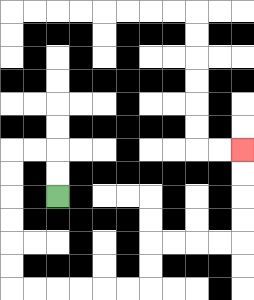{'start': '[2, 8]', 'end': '[10, 6]', 'path_directions': 'U,U,L,L,D,D,D,D,D,D,R,R,R,R,R,R,U,U,R,R,R,R,U,U,U,U', 'path_coordinates': '[[2, 8], [2, 7], [2, 6], [1, 6], [0, 6], [0, 7], [0, 8], [0, 9], [0, 10], [0, 11], [0, 12], [1, 12], [2, 12], [3, 12], [4, 12], [5, 12], [6, 12], [6, 11], [6, 10], [7, 10], [8, 10], [9, 10], [10, 10], [10, 9], [10, 8], [10, 7], [10, 6]]'}